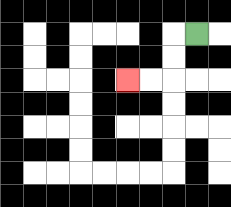{'start': '[8, 1]', 'end': '[5, 3]', 'path_directions': 'L,D,D,L,L', 'path_coordinates': '[[8, 1], [7, 1], [7, 2], [7, 3], [6, 3], [5, 3]]'}